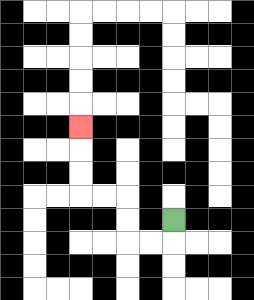{'start': '[7, 9]', 'end': '[3, 5]', 'path_directions': 'D,L,L,U,U,L,L,U,U,U', 'path_coordinates': '[[7, 9], [7, 10], [6, 10], [5, 10], [5, 9], [5, 8], [4, 8], [3, 8], [3, 7], [3, 6], [3, 5]]'}